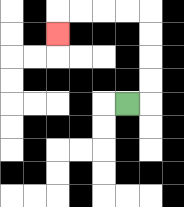{'start': '[5, 4]', 'end': '[2, 1]', 'path_directions': 'R,U,U,U,U,L,L,L,L,D', 'path_coordinates': '[[5, 4], [6, 4], [6, 3], [6, 2], [6, 1], [6, 0], [5, 0], [4, 0], [3, 0], [2, 0], [2, 1]]'}